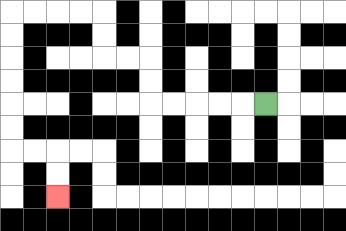{'start': '[11, 4]', 'end': '[2, 8]', 'path_directions': 'L,L,L,L,L,U,U,L,L,U,U,L,L,L,L,D,D,D,D,D,D,R,R,D,D', 'path_coordinates': '[[11, 4], [10, 4], [9, 4], [8, 4], [7, 4], [6, 4], [6, 3], [6, 2], [5, 2], [4, 2], [4, 1], [4, 0], [3, 0], [2, 0], [1, 0], [0, 0], [0, 1], [0, 2], [0, 3], [0, 4], [0, 5], [0, 6], [1, 6], [2, 6], [2, 7], [2, 8]]'}